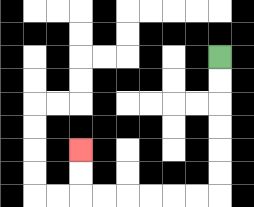{'start': '[9, 2]', 'end': '[3, 6]', 'path_directions': 'D,D,D,D,D,D,L,L,L,L,L,L,U,U', 'path_coordinates': '[[9, 2], [9, 3], [9, 4], [9, 5], [9, 6], [9, 7], [9, 8], [8, 8], [7, 8], [6, 8], [5, 8], [4, 8], [3, 8], [3, 7], [3, 6]]'}